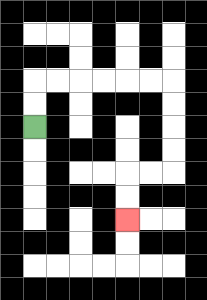{'start': '[1, 5]', 'end': '[5, 9]', 'path_directions': 'U,U,R,R,R,R,R,R,D,D,D,D,L,L,D,D', 'path_coordinates': '[[1, 5], [1, 4], [1, 3], [2, 3], [3, 3], [4, 3], [5, 3], [6, 3], [7, 3], [7, 4], [7, 5], [7, 6], [7, 7], [6, 7], [5, 7], [5, 8], [5, 9]]'}